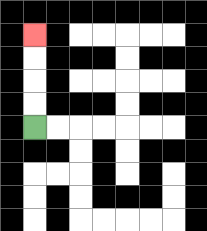{'start': '[1, 5]', 'end': '[1, 1]', 'path_directions': 'U,U,U,U', 'path_coordinates': '[[1, 5], [1, 4], [1, 3], [1, 2], [1, 1]]'}